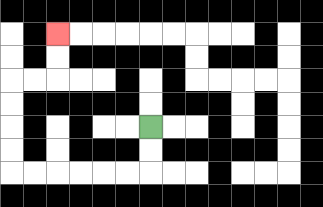{'start': '[6, 5]', 'end': '[2, 1]', 'path_directions': 'D,D,L,L,L,L,L,L,U,U,U,U,R,R,U,U', 'path_coordinates': '[[6, 5], [6, 6], [6, 7], [5, 7], [4, 7], [3, 7], [2, 7], [1, 7], [0, 7], [0, 6], [0, 5], [0, 4], [0, 3], [1, 3], [2, 3], [2, 2], [2, 1]]'}